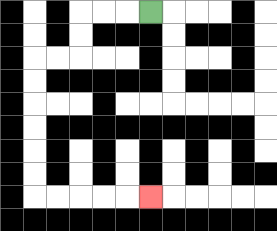{'start': '[6, 0]', 'end': '[6, 8]', 'path_directions': 'L,L,L,D,D,L,L,D,D,D,D,D,D,R,R,R,R,R', 'path_coordinates': '[[6, 0], [5, 0], [4, 0], [3, 0], [3, 1], [3, 2], [2, 2], [1, 2], [1, 3], [1, 4], [1, 5], [1, 6], [1, 7], [1, 8], [2, 8], [3, 8], [4, 8], [5, 8], [6, 8]]'}